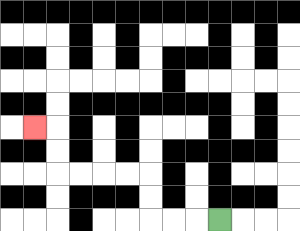{'start': '[9, 9]', 'end': '[1, 5]', 'path_directions': 'L,L,L,U,U,L,L,L,L,U,U,L', 'path_coordinates': '[[9, 9], [8, 9], [7, 9], [6, 9], [6, 8], [6, 7], [5, 7], [4, 7], [3, 7], [2, 7], [2, 6], [2, 5], [1, 5]]'}